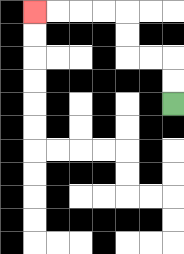{'start': '[7, 4]', 'end': '[1, 0]', 'path_directions': 'U,U,L,L,U,U,L,L,L,L', 'path_coordinates': '[[7, 4], [7, 3], [7, 2], [6, 2], [5, 2], [5, 1], [5, 0], [4, 0], [3, 0], [2, 0], [1, 0]]'}